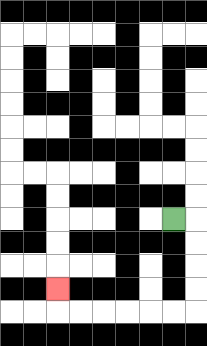{'start': '[7, 9]', 'end': '[2, 12]', 'path_directions': 'R,D,D,D,D,L,L,L,L,L,L,U', 'path_coordinates': '[[7, 9], [8, 9], [8, 10], [8, 11], [8, 12], [8, 13], [7, 13], [6, 13], [5, 13], [4, 13], [3, 13], [2, 13], [2, 12]]'}